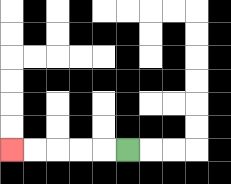{'start': '[5, 6]', 'end': '[0, 6]', 'path_directions': 'L,L,L,L,L', 'path_coordinates': '[[5, 6], [4, 6], [3, 6], [2, 6], [1, 6], [0, 6]]'}